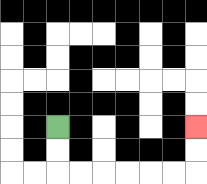{'start': '[2, 5]', 'end': '[8, 5]', 'path_directions': 'D,D,R,R,R,R,R,R,U,U', 'path_coordinates': '[[2, 5], [2, 6], [2, 7], [3, 7], [4, 7], [5, 7], [6, 7], [7, 7], [8, 7], [8, 6], [8, 5]]'}